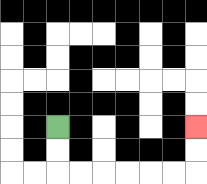{'start': '[2, 5]', 'end': '[8, 5]', 'path_directions': 'D,D,R,R,R,R,R,R,U,U', 'path_coordinates': '[[2, 5], [2, 6], [2, 7], [3, 7], [4, 7], [5, 7], [6, 7], [7, 7], [8, 7], [8, 6], [8, 5]]'}